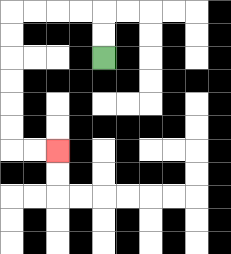{'start': '[4, 2]', 'end': '[2, 6]', 'path_directions': 'U,U,L,L,L,L,D,D,D,D,D,D,R,R', 'path_coordinates': '[[4, 2], [4, 1], [4, 0], [3, 0], [2, 0], [1, 0], [0, 0], [0, 1], [0, 2], [0, 3], [0, 4], [0, 5], [0, 6], [1, 6], [2, 6]]'}